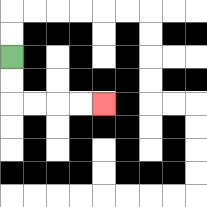{'start': '[0, 2]', 'end': '[4, 4]', 'path_directions': 'D,D,R,R,R,R', 'path_coordinates': '[[0, 2], [0, 3], [0, 4], [1, 4], [2, 4], [3, 4], [4, 4]]'}